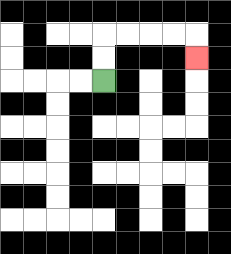{'start': '[4, 3]', 'end': '[8, 2]', 'path_directions': 'U,U,R,R,R,R,D', 'path_coordinates': '[[4, 3], [4, 2], [4, 1], [5, 1], [6, 1], [7, 1], [8, 1], [8, 2]]'}